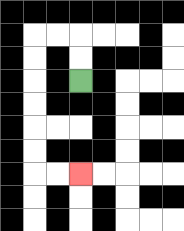{'start': '[3, 3]', 'end': '[3, 7]', 'path_directions': 'U,U,L,L,D,D,D,D,D,D,R,R', 'path_coordinates': '[[3, 3], [3, 2], [3, 1], [2, 1], [1, 1], [1, 2], [1, 3], [1, 4], [1, 5], [1, 6], [1, 7], [2, 7], [3, 7]]'}